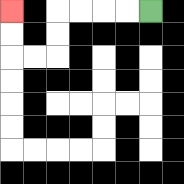{'start': '[6, 0]', 'end': '[0, 0]', 'path_directions': 'L,L,L,L,D,D,L,L,U,U', 'path_coordinates': '[[6, 0], [5, 0], [4, 0], [3, 0], [2, 0], [2, 1], [2, 2], [1, 2], [0, 2], [0, 1], [0, 0]]'}